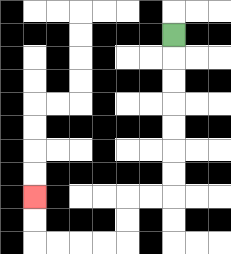{'start': '[7, 1]', 'end': '[1, 8]', 'path_directions': 'D,D,D,D,D,D,D,L,L,D,D,L,L,L,L,U,U', 'path_coordinates': '[[7, 1], [7, 2], [7, 3], [7, 4], [7, 5], [7, 6], [7, 7], [7, 8], [6, 8], [5, 8], [5, 9], [5, 10], [4, 10], [3, 10], [2, 10], [1, 10], [1, 9], [1, 8]]'}